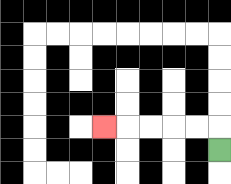{'start': '[9, 6]', 'end': '[4, 5]', 'path_directions': 'U,L,L,L,L,L', 'path_coordinates': '[[9, 6], [9, 5], [8, 5], [7, 5], [6, 5], [5, 5], [4, 5]]'}